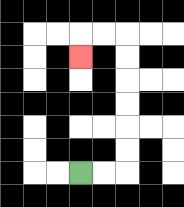{'start': '[3, 7]', 'end': '[3, 2]', 'path_directions': 'R,R,U,U,U,U,U,U,L,L,D', 'path_coordinates': '[[3, 7], [4, 7], [5, 7], [5, 6], [5, 5], [5, 4], [5, 3], [5, 2], [5, 1], [4, 1], [3, 1], [3, 2]]'}